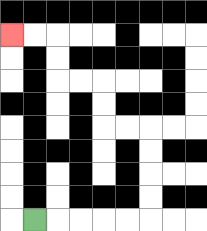{'start': '[1, 9]', 'end': '[0, 1]', 'path_directions': 'R,R,R,R,R,U,U,U,U,L,L,U,U,L,L,U,U,L,L', 'path_coordinates': '[[1, 9], [2, 9], [3, 9], [4, 9], [5, 9], [6, 9], [6, 8], [6, 7], [6, 6], [6, 5], [5, 5], [4, 5], [4, 4], [4, 3], [3, 3], [2, 3], [2, 2], [2, 1], [1, 1], [0, 1]]'}